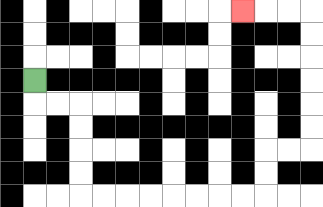{'start': '[1, 3]', 'end': '[10, 0]', 'path_directions': 'D,R,R,D,D,D,D,R,R,R,R,R,R,R,R,U,U,R,R,U,U,U,U,U,U,L,L,L', 'path_coordinates': '[[1, 3], [1, 4], [2, 4], [3, 4], [3, 5], [3, 6], [3, 7], [3, 8], [4, 8], [5, 8], [6, 8], [7, 8], [8, 8], [9, 8], [10, 8], [11, 8], [11, 7], [11, 6], [12, 6], [13, 6], [13, 5], [13, 4], [13, 3], [13, 2], [13, 1], [13, 0], [12, 0], [11, 0], [10, 0]]'}